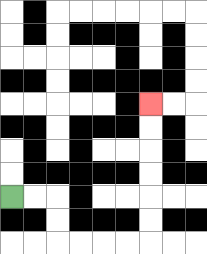{'start': '[0, 8]', 'end': '[6, 4]', 'path_directions': 'R,R,D,D,R,R,R,R,U,U,U,U,U,U', 'path_coordinates': '[[0, 8], [1, 8], [2, 8], [2, 9], [2, 10], [3, 10], [4, 10], [5, 10], [6, 10], [6, 9], [6, 8], [6, 7], [6, 6], [6, 5], [6, 4]]'}